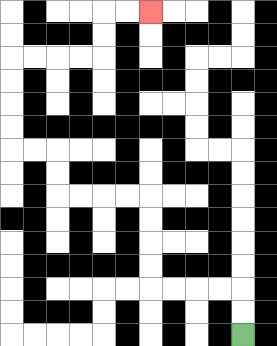{'start': '[10, 14]', 'end': '[6, 0]', 'path_directions': 'U,U,L,L,L,L,U,U,U,U,L,L,L,L,U,U,L,L,U,U,U,U,R,R,R,R,U,U,R,R', 'path_coordinates': '[[10, 14], [10, 13], [10, 12], [9, 12], [8, 12], [7, 12], [6, 12], [6, 11], [6, 10], [6, 9], [6, 8], [5, 8], [4, 8], [3, 8], [2, 8], [2, 7], [2, 6], [1, 6], [0, 6], [0, 5], [0, 4], [0, 3], [0, 2], [1, 2], [2, 2], [3, 2], [4, 2], [4, 1], [4, 0], [5, 0], [6, 0]]'}